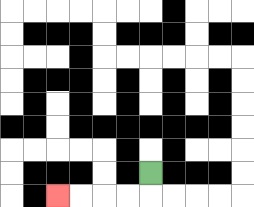{'start': '[6, 7]', 'end': '[2, 8]', 'path_directions': 'D,L,L,L,L', 'path_coordinates': '[[6, 7], [6, 8], [5, 8], [4, 8], [3, 8], [2, 8]]'}